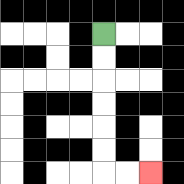{'start': '[4, 1]', 'end': '[6, 7]', 'path_directions': 'D,D,D,D,D,D,R,R', 'path_coordinates': '[[4, 1], [4, 2], [4, 3], [4, 4], [4, 5], [4, 6], [4, 7], [5, 7], [6, 7]]'}